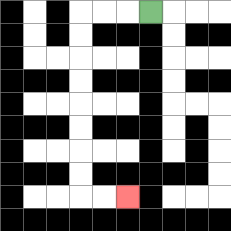{'start': '[6, 0]', 'end': '[5, 8]', 'path_directions': 'L,L,L,D,D,D,D,D,D,D,D,R,R', 'path_coordinates': '[[6, 0], [5, 0], [4, 0], [3, 0], [3, 1], [3, 2], [3, 3], [3, 4], [3, 5], [3, 6], [3, 7], [3, 8], [4, 8], [5, 8]]'}